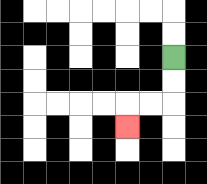{'start': '[7, 2]', 'end': '[5, 5]', 'path_directions': 'D,D,L,L,D', 'path_coordinates': '[[7, 2], [7, 3], [7, 4], [6, 4], [5, 4], [5, 5]]'}